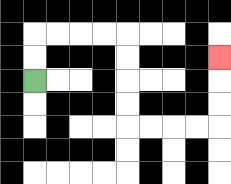{'start': '[1, 3]', 'end': '[9, 2]', 'path_directions': 'U,U,R,R,R,R,D,D,D,D,R,R,R,R,U,U,U', 'path_coordinates': '[[1, 3], [1, 2], [1, 1], [2, 1], [3, 1], [4, 1], [5, 1], [5, 2], [5, 3], [5, 4], [5, 5], [6, 5], [7, 5], [8, 5], [9, 5], [9, 4], [9, 3], [9, 2]]'}